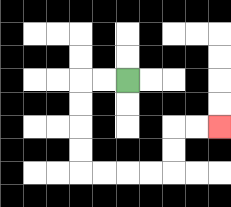{'start': '[5, 3]', 'end': '[9, 5]', 'path_directions': 'L,L,D,D,D,D,R,R,R,R,U,U,R,R', 'path_coordinates': '[[5, 3], [4, 3], [3, 3], [3, 4], [3, 5], [3, 6], [3, 7], [4, 7], [5, 7], [6, 7], [7, 7], [7, 6], [7, 5], [8, 5], [9, 5]]'}